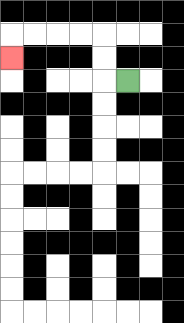{'start': '[5, 3]', 'end': '[0, 2]', 'path_directions': 'L,U,U,L,L,L,L,D', 'path_coordinates': '[[5, 3], [4, 3], [4, 2], [4, 1], [3, 1], [2, 1], [1, 1], [0, 1], [0, 2]]'}